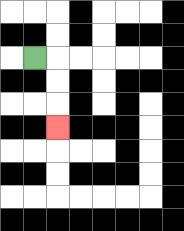{'start': '[1, 2]', 'end': '[2, 5]', 'path_directions': 'R,D,D,D', 'path_coordinates': '[[1, 2], [2, 2], [2, 3], [2, 4], [2, 5]]'}